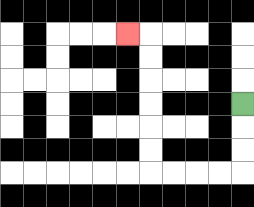{'start': '[10, 4]', 'end': '[5, 1]', 'path_directions': 'D,D,D,L,L,L,L,U,U,U,U,U,U,L', 'path_coordinates': '[[10, 4], [10, 5], [10, 6], [10, 7], [9, 7], [8, 7], [7, 7], [6, 7], [6, 6], [6, 5], [6, 4], [6, 3], [6, 2], [6, 1], [5, 1]]'}